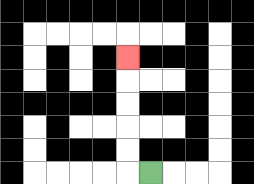{'start': '[6, 7]', 'end': '[5, 2]', 'path_directions': 'L,U,U,U,U,U', 'path_coordinates': '[[6, 7], [5, 7], [5, 6], [5, 5], [5, 4], [5, 3], [5, 2]]'}